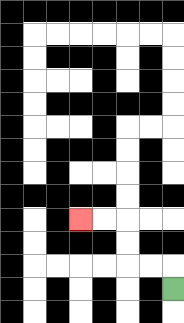{'start': '[7, 12]', 'end': '[3, 9]', 'path_directions': 'U,L,L,U,U,L,L', 'path_coordinates': '[[7, 12], [7, 11], [6, 11], [5, 11], [5, 10], [5, 9], [4, 9], [3, 9]]'}